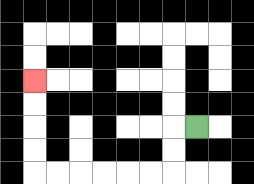{'start': '[8, 5]', 'end': '[1, 3]', 'path_directions': 'L,D,D,L,L,L,L,L,L,U,U,U,U', 'path_coordinates': '[[8, 5], [7, 5], [7, 6], [7, 7], [6, 7], [5, 7], [4, 7], [3, 7], [2, 7], [1, 7], [1, 6], [1, 5], [1, 4], [1, 3]]'}